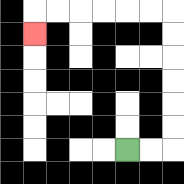{'start': '[5, 6]', 'end': '[1, 1]', 'path_directions': 'R,R,U,U,U,U,U,U,L,L,L,L,L,L,D', 'path_coordinates': '[[5, 6], [6, 6], [7, 6], [7, 5], [7, 4], [7, 3], [7, 2], [7, 1], [7, 0], [6, 0], [5, 0], [4, 0], [3, 0], [2, 0], [1, 0], [1, 1]]'}